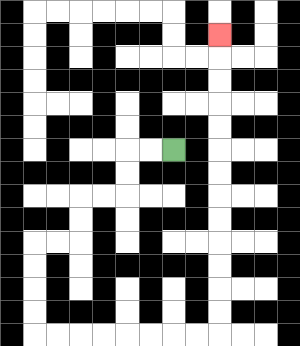{'start': '[7, 6]', 'end': '[9, 1]', 'path_directions': 'L,L,D,D,L,L,D,D,L,L,D,D,D,D,R,R,R,R,R,R,R,R,U,U,U,U,U,U,U,U,U,U,U,U,U', 'path_coordinates': '[[7, 6], [6, 6], [5, 6], [5, 7], [5, 8], [4, 8], [3, 8], [3, 9], [3, 10], [2, 10], [1, 10], [1, 11], [1, 12], [1, 13], [1, 14], [2, 14], [3, 14], [4, 14], [5, 14], [6, 14], [7, 14], [8, 14], [9, 14], [9, 13], [9, 12], [9, 11], [9, 10], [9, 9], [9, 8], [9, 7], [9, 6], [9, 5], [9, 4], [9, 3], [9, 2], [9, 1]]'}